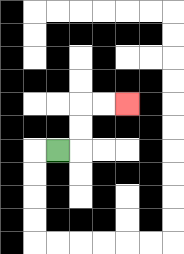{'start': '[2, 6]', 'end': '[5, 4]', 'path_directions': 'R,U,U,R,R', 'path_coordinates': '[[2, 6], [3, 6], [3, 5], [3, 4], [4, 4], [5, 4]]'}